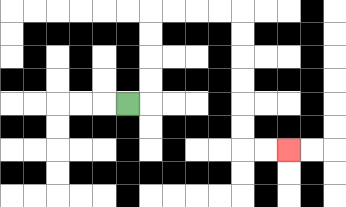{'start': '[5, 4]', 'end': '[12, 6]', 'path_directions': 'R,U,U,U,U,R,R,R,R,D,D,D,D,D,D,R,R', 'path_coordinates': '[[5, 4], [6, 4], [6, 3], [6, 2], [6, 1], [6, 0], [7, 0], [8, 0], [9, 0], [10, 0], [10, 1], [10, 2], [10, 3], [10, 4], [10, 5], [10, 6], [11, 6], [12, 6]]'}